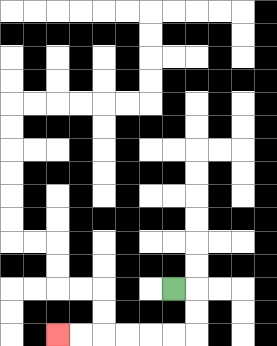{'start': '[7, 12]', 'end': '[2, 14]', 'path_directions': 'R,D,D,L,L,L,L,L,L', 'path_coordinates': '[[7, 12], [8, 12], [8, 13], [8, 14], [7, 14], [6, 14], [5, 14], [4, 14], [3, 14], [2, 14]]'}